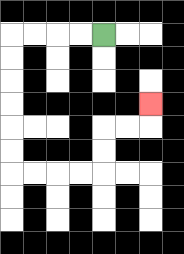{'start': '[4, 1]', 'end': '[6, 4]', 'path_directions': 'L,L,L,L,D,D,D,D,D,D,R,R,R,R,U,U,R,R,U', 'path_coordinates': '[[4, 1], [3, 1], [2, 1], [1, 1], [0, 1], [0, 2], [0, 3], [0, 4], [0, 5], [0, 6], [0, 7], [1, 7], [2, 7], [3, 7], [4, 7], [4, 6], [4, 5], [5, 5], [6, 5], [6, 4]]'}